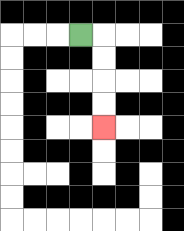{'start': '[3, 1]', 'end': '[4, 5]', 'path_directions': 'R,D,D,D,D', 'path_coordinates': '[[3, 1], [4, 1], [4, 2], [4, 3], [4, 4], [4, 5]]'}